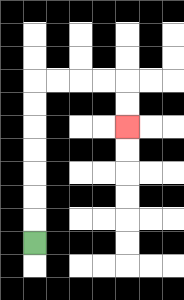{'start': '[1, 10]', 'end': '[5, 5]', 'path_directions': 'U,U,U,U,U,U,U,R,R,R,R,D,D', 'path_coordinates': '[[1, 10], [1, 9], [1, 8], [1, 7], [1, 6], [1, 5], [1, 4], [1, 3], [2, 3], [3, 3], [4, 3], [5, 3], [5, 4], [5, 5]]'}